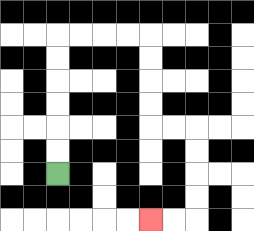{'start': '[2, 7]', 'end': '[6, 9]', 'path_directions': 'U,U,U,U,U,U,R,R,R,R,D,D,D,D,R,R,D,D,D,D,L,L', 'path_coordinates': '[[2, 7], [2, 6], [2, 5], [2, 4], [2, 3], [2, 2], [2, 1], [3, 1], [4, 1], [5, 1], [6, 1], [6, 2], [6, 3], [6, 4], [6, 5], [7, 5], [8, 5], [8, 6], [8, 7], [8, 8], [8, 9], [7, 9], [6, 9]]'}